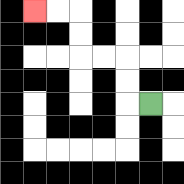{'start': '[6, 4]', 'end': '[1, 0]', 'path_directions': 'L,U,U,L,L,U,U,L,L', 'path_coordinates': '[[6, 4], [5, 4], [5, 3], [5, 2], [4, 2], [3, 2], [3, 1], [3, 0], [2, 0], [1, 0]]'}